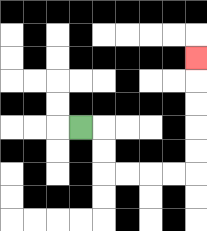{'start': '[3, 5]', 'end': '[8, 2]', 'path_directions': 'R,D,D,R,R,R,R,U,U,U,U,U', 'path_coordinates': '[[3, 5], [4, 5], [4, 6], [4, 7], [5, 7], [6, 7], [7, 7], [8, 7], [8, 6], [8, 5], [8, 4], [8, 3], [8, 2]]'}